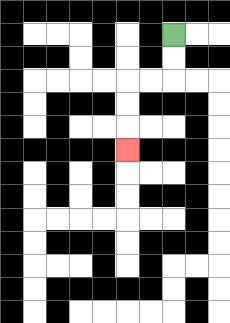{'start': '[7, 1]', 'end': '[5, 6]', 'path_directions': 'D,D,L,L,D,D,D', 'path_coordinates': '[[7, 1], [7, 2], [7, 3], [6, 3], [5, 3], [5, 4], [5, 5], [5, 6]]'}